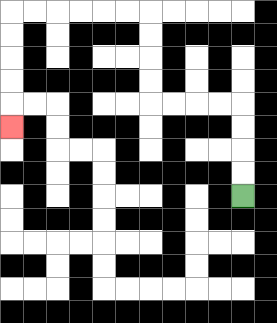{'start': '[10, 8]', 'end': '[0, 5]', 'path_directions': 'U,U,U,U,L,L,L,L,U,U,U,U,L,L,L,L,L,L,D,D,D,D,D', 'path_coordinates': '[[10, 8], [10, 7], [10, 6], [10, 5], [10, 4], [9, 4], [8, 4], [7, 4], [6, 4], [6, 3], [6, 2], [6, 1], [6, 0], [5, 0], [4, 0], [3, 0], [2, 0], [1, 0], [0, 0], [0, 1], [0, 2], [0, 3], [0, 4], [0, 5]]'}